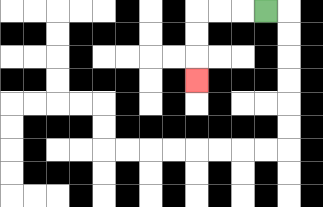{'start': '[11, 0]', 'end': '[8, 3]', 'path_directions': 'L,L,L,D,D,D', 'path_coordinates': '[[11, 0], [10, 0], [9, 0], [8, 0], [8, 1], [8, 2], [8, 3]]'}